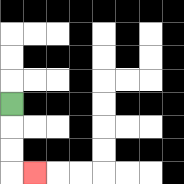{'start': '[0, 4]', 'end': '[1, 7]', 'path_directions': 'D,D,D,R', 'path_coordinates': '[[0, 4], [0, 5], [0, 6], [0, 7], [1, 7]]'}